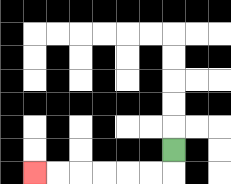{'start': '[7, 6]', 'end': '[1, 7]', 'path_directions': 'D,L,L,L,L,L,L', 'path_coordinates': '[[7, 6], [7, 7], [6, 7], [5, 7], [4, 7], [3, 7], [2, 7], [1, 7]]'}